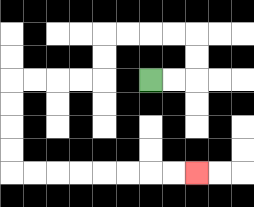{'start': '[6, 3]', 'end': '[8, 7]', 'path_directions': 'R,R,U,U,L,L,L,L,D,D,L,L,L,L,D,D,D,D,R,R,R,R,R,R,R,R', 'path_coordinates': '[[6, 3], [7, 3], [8, 3], [8, 2], [8, 1], [7, 1], [6, 1], [5, 1], [4, 1], [4, 2], [4, 3], [3, 3], [2, 3], [1, 3], [0, 3], [0, 4], [0, 5], [0, 6], [0, 7], [1, 7], [2, 7], [3, 7], [4, 7], [5, 7], [6, 7], [7, 7], [8, 7]]'}